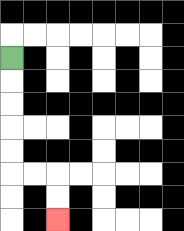{'start': '[0, 2]', 'end': '[2, 9]', 'path_directions': 'D,D,D,D,D,R,R,D,D', 'path_coordinates': '[[0, 2], [0, 3], [0, 4], [0, 5], [0, 6], [0, 7], [1, 7], [2, 7], [2, 8], [2, 9]]'}